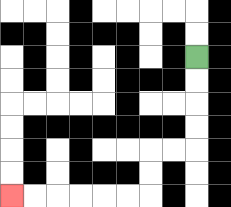{'start': '[8, 2]', 'end': '[0, 8]', 'path_directions': 'D,D,D,D,L,L,D,D,L,L,L,L,L,L', 'path_coordinates': '[[8, 2], [8, 3], [8, 4], [8, 5], [8, 6], [7, 6], [6, 6], [6, 7], [6, 8], [5, 8], [4, 8], [3, 8], [2, 8], [1, 8], [0, 8]]'}